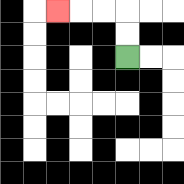{'start': '[5, 2]', 'end': '[2, 0]', 'path_directions': 'U,U,L,L,L', 'path_coordinates': '[[5, 2], [5, 1], [5, 0], [4, 0], [3, 0], [2, 0]]'}